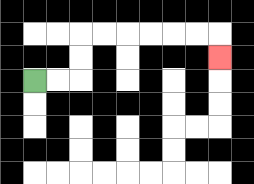{'start': '[1, 3]', 'end': '[9, 2]', 'path_directions': 'R,R,U,U,R,R,R,R,R,R,D', 'path_coordinates': '[[1, 3], [2, 3], [3, 3], [3, 2], [3, 1], [4, 1], [5, 1], [6, 1], [7, 1], [8, 1], [9, 1], [9, 2]]'}